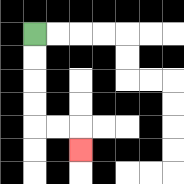{'start': '[1, 1]', 'end': '[3, 6]', 'path_directions': 'D,D,D,D,R,R,D', 'path_coordinates': '[[1, 1], [1, 2], [1, 3], [1, 4], [1, 5], [2, 5], [3, 5], [3, 6]]'}